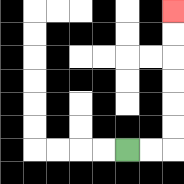{'start': '[5, 6]', 'end': '[7, 0]', 'path_directions': 'R,R,U,U,U,U,U,U', 'path_coordinates': '[[5, 6], [6, 6], [7, 6], [7, 5], [7, 4], [7, 3], [7, 2], [7, 1], [7, 0]]'}